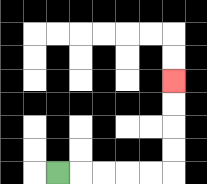{'start': '[2, 7]', 'end': '[7, 3]', 'path_directions': 'R,R,R,R,R,U,U,U,U', 'path_coordinates': '[[2, 7], [3, 7], [4, 7], [5, 7], [6, 7], [7, 7], [7, 6], [7, 5], [7, 4], [7, 3]]'}